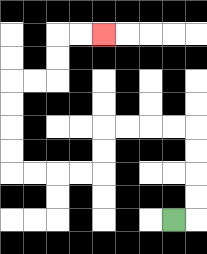{'start': '[7, 9]', 'end': '[4, 1]', 'path_directions': 'R,U,U,U,U,L,L,L,L,D,D,L,L,L,L,U,U,U,U,R,R,U,U,R,R', 'path_coordinates': '[[7, 9], [8, 9], [8, 8], [8, 7], [8, 6], [8, 5], [7, 5], [6, 5], [5, 5], [4, 5], [4, 6], [4, 7], [3, 7], [2, 7], [1, 7], [0, 7], [0, 6], [0, 5], [0, 4], [0, 3], [1, 3], [2, 3], [2, 2], [2, 1], [3, 1], [4, 1]]'}